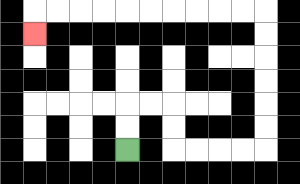{'start': '[5, 6]', 'end': '[1, 1]', 'path_directions': 'U,U,R,R,D,D,R,R,R,R,U,U,U,U,U,U,L,L,L,L,L,L,L,L,L,L,D', 'path_coordinates': '[[5, 6], [5, 5], [5, 4], [6, 4], [7, 4], [7, 5], [7, 6], [8, 6], [9, 6], [10, 6], [11, 6], [11, 5], [11, 4], [11, 3], [11, 2], [11, 1], [11, 0], [10, 0], [9, 0], [8, 0], [7, 0], [6, 0], [5, 0], [4, 0], [3, 0], [2, 0], [1, 0], [1, 1]]'}